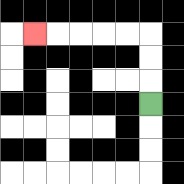{'start': '[6, 4]', 'end': '[1, 1]', 'path_directions': 'U,U,U,L,L,L,L,L', 'path_coordinates': '[[6, 4], [6, 3], [6, 2], [6, 1], [5, 1], [4, 1], [3, 1], [2, 1], [1, 1]]'}